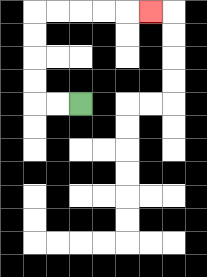{'start': '[3, 4]', 'end': '[6, 0]', 'path_directions': 'L,L,U,U,U,U,R,R,R,R,R', 'path_coordinates': '[[3, 4], [2, 4], [1, 4], [1, 3], [1, 2], [1, 1], [1, 0], [2, 0], [3, 0], [4, 0], [5, 0], [6, 0]]'}